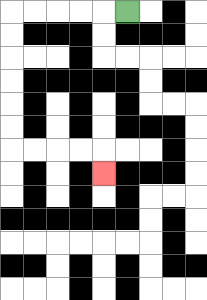{'start': '[5, 0]', 'end': '[4, 7]', 'path_directions': 'L,L,L,L,L,D,D,D,D,D,D,R,R,R,R,D', 'path_coordinates': '[[5, 0], [4, 0], [3, 0], [2, 0], [1, 0], [0, 0], [0, 1], [0, 2], [0, 3], [0, 4], [0, 5], [0, 6], [1, 6], [2, 6], [3, 6], [4, 6], [4, 7]]'}